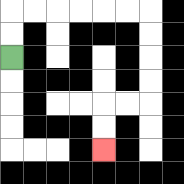{'start': '[0, 2]', 'end': '[4, 6]', 'path_directions': 'U,U,R,R,R,R,R,R,D,D,D,D,L,L,D,D', 'path_coordinates': '[[0, 2], [0, 1], [0, 0], [1, 0], [2, 0], [3, 0], [4, 0], [5, 0], [6, 0], [6, 1], [6, 2], [6, 3], [6, 4], [5, 4], [4, 4], [4, 5], [4, 6]]'}